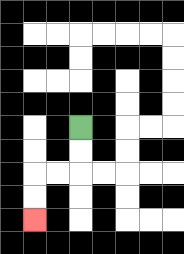{'start': '[3, 5]', 'end': '[1, 9]', 'path_directions': 'D,D,L,L,D,D', 'path_coordinates': '[[3, 5], [3, 6], [3, 7], [2, 7], [1, 7], [1, 8], [1, 9]]'}